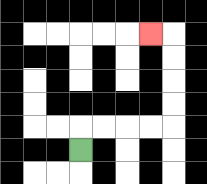{'start': '[3, 6]', 'end': '[6, 1]', 'path_directions': 'U,R,R,R,R,U,U,U,U,L', 'path_coordinates': '[[3, 6], [3, 5], [4, 5], [5, 5], [6, 5], [7, 5], [7, 4], [7, 3], [7, 2], [7, 1], [6, 1]]'}